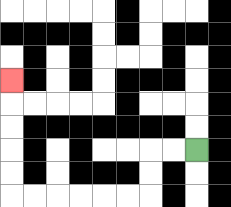{'start': '[8, 6]', 'end': '[0, 3]', 'path_directions': 'L,L,D,D,L,L,L,L,L,L,U,U,U,U,U', 'path_coordinates': '[[8, 6], [7, 6], [6, 6], [6, 7], [6, 8], [5, 8], [4, 8], [3, 8], [2, 8], [1, 8], [0, 8], [0, 7], [0, 6], [0, 5], [0, 4], [0, 3]]'}